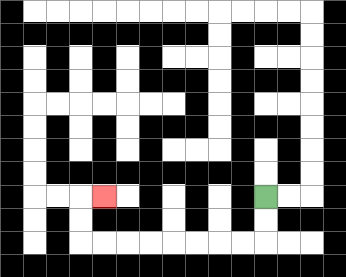{'start': '[11, 8]', 'end': '[4, 8]', 'path_directions': 'D,D,L,L,L,L,L,L,L,L,U,U,R', 'path_coordinates': '[[11, 8], [11, 9], [11, 10], [10, 10], [9, 10], [8, 10], [7, 10], [6, 10], [5, 10], [4, 10], [3, 10], [3, 9], [3, 8], [4, 8]]'}